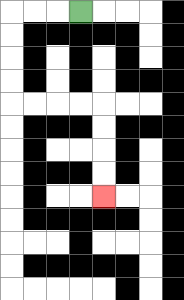{'start': '[3, 0]', 'end': '[4, 8]', 'path_directions': 'L,L,L,D,D,D,D,R,R,R,R,D,D,D,D', 'path_coordinates': '[[3, 0], [2, 0], [1, 0], [0, 0], [0, 1], [0, 2], [0, 3], [0, 4], [1, 4], [2, 4], [3, 4], [4, 4], [4, 5], [4, 6], [4, 7], [4, 8]]'}